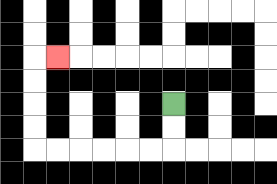{'start': '[7, 4]', 'end': '[2, 2]', 'path_directions': 'D,D,L,L,L,L,L,L,U,U,U,U,R', 'path_coordinates': '[[7, 4], [7, 5], [7, 6], [6, 6], [5, 6], [4, 6], [3, 6], [2, 6], [1, 6], [1, 5], [1, 4], [1, 3], [1, 2], [2, 2]]'}